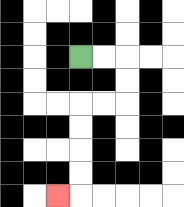{'start': '[3, 2]', 'end': '[2, 8]', 'path_directions': 'R,R,D,D,L,L,D,D,D,D,L', 'path_coordinates': '[[3, 2], [4, 2], [5, 2], [5, 3], [5, 4], [4, 4], [3, 4], [3, 5], [3, 6], [3, 7], [3, 8], [2, 8]]'}